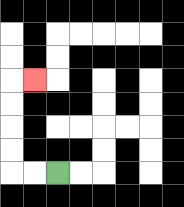{'start': '[2, 7]', 'end': '[1, 3]', 'path_directions': 'L,L,U,U,U,U,R', 'path_coordinates': '[[2, 7], [1, 7], [0, 7], [0, 6], [0, 5], [0, 4], [0, 3], [1, 3]]'}